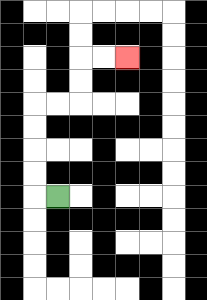{'start': '[2, 8]', 'end': '[5, 2]', 'path_directions': 'L,U,U,U,U,R,R,U,U,R,R', 'path_coordinates': '[[2, 8], [1, 8], [1, 7], [1, 6], [1, 5], [1, 4], [2, 4], [3, 4], [3, 3], [3, 2], [4, 2], [5, 2]]'}